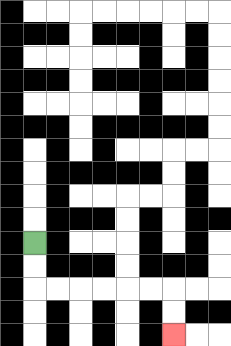{'start': '[1, 10]', 'end': '[7, 14]', 'path_directions': 'D,D,R,R,R,R,R,R,D,D', 'path_coordinates': '[[1, 10], [1, 11], [1, 12], [2, 12], [3, 12], [4, 12], [5, 12], [6, 12], [7, 12], [7, 13], [7, 14]]'}